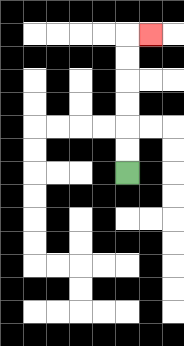{'start': '[5, 7]', 'end': '[6, 1]', 'path_directions': 'U,U,U,U,U,U,R', 'path_coordinates': '[[5, 7], [5, 6], [5, 5], [5, 4], [5, 3], [5, 2], [5, 1], [6, 1]]'}